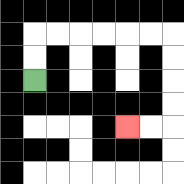{'start': '[1, 3]', 'end': '[5, 5]', 'path_directions': 'U,U,R,R,R,R,R,R,D,D,D,D,L,L', 'path_coordinates': '[[1, 3], [1, 2], [1, 1], [2, 1], [3, 1], [4, 1], [5, 1], [6, 1], [7, 1], [7, 2], [7, 3], [7, 4], [7, 5], [6, 5], [5, 5]]'}